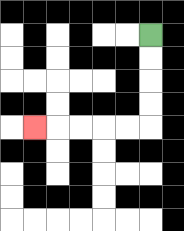{'start': '[6, 1]', 'end': '[1, 5]', 'path_directions': 'D,D,D,D,L,L,L,L,L', 'path_coordinates': '[[6, 1], [6, 2], [6, 3], [6, 4], [6, 5], [5, 5], [4, 5], [3, 5], [2, 5], [1, 5]]'}